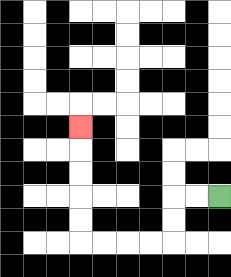{'start': '[9, 8]', 'end': '[3, 5]', 'path_directions': 'L,L,D,D,L,L,L,L,U,U,U,U,U', 'path_coordinates': '[[9, 8], [8, 8], [7, 8], [7, 9], [7, 10], [6, 10], [5, 10], [4, 10], [3, 10], [3, 9], [3, 8], [3, 7], [3, 6], [3, 5]]'}